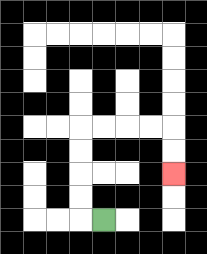{'start': '[4, 9]', 'end': '[7, 7]', 'path_directions': 'L,U,U,U,U,R,R,R,R,D,D', 'path_coordinates': '[[4, 9], [3, 9], [3, 8], [3, 7], [3, 6], [3, 5], [4, 5], [5, 5], [6, 5], [7, 5], [7, 6], [7, 7]]'}